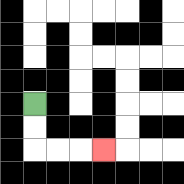{'start': '[1, 4]', 'end': '[4, 6]', 'path_directions': 'D,D,R,R,R', 'path_coordinates': '[[1, 4], [1, 5], [1, 6], [2, 6], [3, 6], [4, 6]]'}